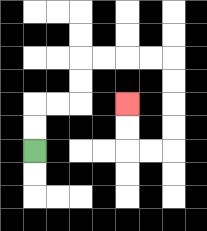{'start': '[1, 6]', 'end': '[5, 4]', 'path_directions': 'U,U,R,R,U,U,R,R,R,R,D,D,D,D,L,L,U,U', 'path_coordinates': '[[1, 6], [1, 5], [1, 4], [2, 4], [3, 4], [3, 3], [3, 2], [4, 2], [5, 2], [6, 2], [7, 2], [7, 3], [7, 4], [7, 5], [7, 6], [6, 6], [5, 6], [5, 5], [5, 4]]'}